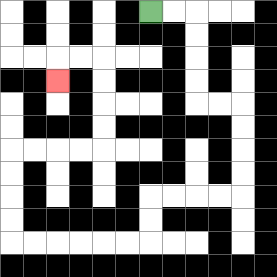{'start': '[6, 0]', 'end': '[2, 3]', 'path_directions': 'R,R,D,D,D,D,R,R,D,D,D,D,L,L,L,L,D,D,L,L,L,L,L,L,U,U,U,U,R,R,R,R,U,U,U,U,L,L,D', 'path_coordinates': '[[6, 0], [7, 0], [8, 0], [8, 1], [8, 2], [8, 3], [8, 4], [9, 4], [10, 4], [10, 5], [10, 6], [10, 7], [10, 8], [9, 8], [8, 8], [7, 8], [6, 8], [6, 9], [6, 10], [5, 10], [4, 10], [3, 10], [2, 10], [1, 10], [0, 10], [0, 9], [0, 8], [0, 7], [0, 6], [1, 6], [2, 6], [3, 6], [4, 6], [4, 5], [4, 4], [4, 3], [4, 2], [3, 2], [2, 2], [2, 3]]'}